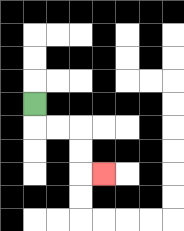{'start': '[1, 4]', 'end': '[4, 7]', 'path_directions': 'D,R,R,D,D,R', 'path_coordinates': '[[1, 4], [1, 5], [2, 5], [3, 5], [3, 6], [3, 7], [4, 7]]'}